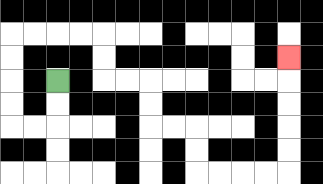{'start': '[2, 3]', 'end': '[12, 2]', 'path_directions': 'D,D,L,L,U,U,U,U,R,R,R,R,D,D,R,R,D,D,R,R,D,D,R,R,R,R,U,U,U,U,U', 'path_coordinates': '[[2, 3], [2, 4], [2, 5], [1, 5], [0, 5], [0, 4], [0, 3], [0, 2], [0, 1], [1, 1], [2, 1], [3, 1], [4, 1], [4, 2], [4, 3], [5, 3], [6, 3], [6, 4], [6, 5], [7, 5], [8, 5], [8, 6], [8, 7], [9, 7], [10, 7], [11, 7], [12, 7], [12, 6], [12, 5], [12, 4], [12, 3], [12, 2]]'}